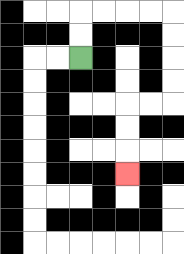{'start': '[3, 2]', 'end': '[5, 7]', 'path_directions': 'U,U,R,R,R,R,D,D,D,D,L,L,D,D,D', 'path_coordinates': '[[3, 2], [3, 1], [3, 0], [4, 0], [5, 0], [6, 0], [7, 0], [7, 1], [7, 2], [7, 3], [7, 4], [6, 4], [5, 4], [5, 5], [5, 6], [5, 7]]'}